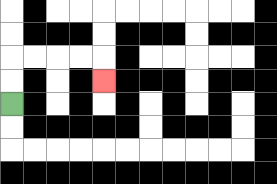{'start': '[0, 4]', 'end': '[4, 3]', 'path_directions': 'U,U,R,R,R,R,D', 'path_coordinates': '[[0, 4], [0, 3], [0, 2], [1, 2], [2, 2], [3, 2], [4, 2], [4, 3]]'}